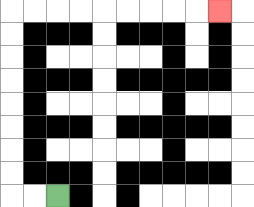{'start': '[2, 8]', 'end': '[9, 0]', 'path_directions': 'L,L,U,U,U,U,U,U,U,U,R,R,R,R,R,R,R,R,R', 'path_coordinates': '[[2, 8], [1, 8], [0, 8], [0, 7], [0, 6], [0, 5], [0, 4], [0, 3], [0, 2], [0, 1], [0, 0], [1, 0], [2, 0], [3, 0], [4, 0], [5, 0], [6, 0], [7, 0], [8, 0], [9, 0]]'}